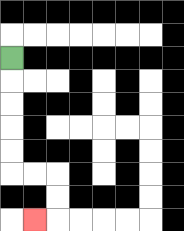{'start': '[0, 2]', 'end': '[1, 9]', 'path_directions': 'D,D,D,D,D,R,R,D,D,L', 'path_coordinates': '[[0, 2], [0, 3], [0, 4], [0, 5], [0, 6], [0, 7], [1, 7], [2, 7], [2, 8], [2, 9], [1, 9]]'}